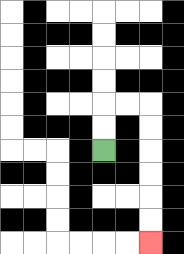{'start': '[4, 6]', 'end': '[6, 10]', 'path_directions': 'U,U,R,R,D,D,D,D,D,D', 'path_coordinates': '[[4, 6], [4, 5], [4, 4], [5, 4], [6, 4], [6, 5], [6, 6], [6, 7], [6, 8], [6, 9], [6, 10]]'}